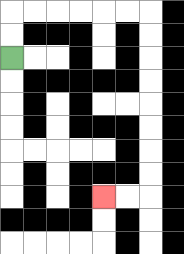{'start': '[0, 2]', 'end': '[4, 8]', 'path_directions': 'U,U,R,R,R,R,R,R,D,D,D,D,D,D,D,D,L,L', 'path_coordinates': '[[0, 2], [0, 1], [0, 0], [1, 0], [2, 0], [3, 0], [4, 0], [5, 0], [6, 0], [6, 1], [6, 2], [6, 3], [6, 4], [6, 5], [6, 6], [6, 7], [6, 8], [5, 8], [4, 8]]'}